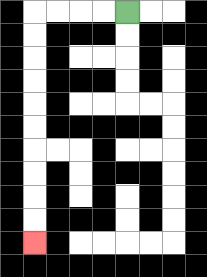{'start': '[5, 0]', 'end': '[1, 10]', 'path_directions': 'L,L,L,L,D,D,D,D,D,D,D,D,D,D', 'path_coordinates': '[[5, 0], [4, 0], [3, 0], [2, 0], [1, 0], [1, 1], [1, 2], [1, 3], [1, 4], [1, 5], [1, 6], [1, 7], [1, 8], [1, 9], [1, 10]]'}